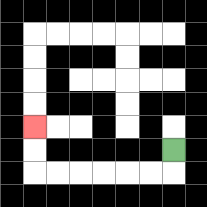{'start': '[7, 6]', 'end': '[1, 5]', 'path_directions': 'D,L,L,L,L,L,L,U,U', 'path_coordinates': '[[7, 6], [7, 7], [6, 7], [5, 7], [4, 7], [3, 7], [2, 7], [1, 7], [1, 6], [1, 5]]'}